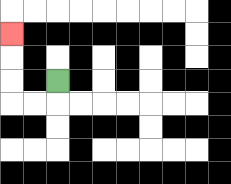{'start': '[2, 3]', 'end': '[0, 1]', 'path_directions': 'D,L,L,U,U,U', 'path_coordinates': '[[2, 3], [2, 4], [1, 4], [0, 4], [0, 3], [0, 2], [0, 1]]'}